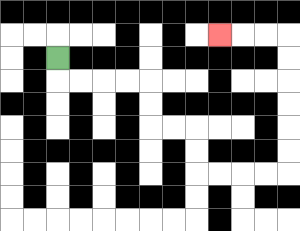{'start': '[2, 2]', 'end': '[9, 1]', 'path_directions': 'D,R,R,R,R,D,D,R,R,D,D,R,R,R,R,U,U,U,U,U,U,L,L,L', 'path_coordinates': '[[2, 2], [2, 3], [3, 3], [4, 3], [5, 3], [6, 3], [6, 4], [6, 5], [7, 5], [8, 5], [8, 6], [8, 7], [9, 7], [10, 7], [11, 7], [12, 7], [12, 6], [12, 5], [12, 4], [12, 3], [12, 2], [12, 1], [11, 1], [10, 1], [9, 1]]'}